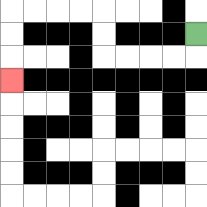{'start': '[8, 1]', 'end': '[0, 3]', 'path_directions': 'D,L,L,L,L,U,U,L,L,L,L,D,D,D', 'path_coordinates': '[[8, 1], [8, 2], [7, 2], [6, 2], [5, 2], [4, 2], [4, 1], [4, 0], [3, 0], [2, 0], [1, 0], [0, 0], [0, 1], [0, 2], [0, 3]]'}